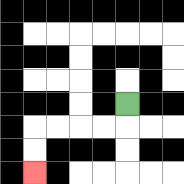{'start': '[5, 4]', 'end': '[1, 7]', 'path_directions': 'D,L,L,L,L,D,D', 'path_coordinates': '[[5, 4], [5, 5], [4, 5], [3, 5], [2, 5], [1, 5], [1, 6], [1, 7]]'}